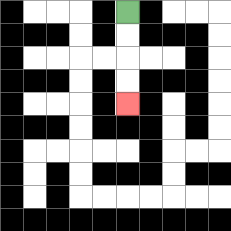{'start': '[5, 0]', 'end': '[5, 4]', 'path_directions': 'D,D,D,D', 'path_coordinates': '[[5, 0], [5, 1], [5, 2], [5, 3], [5, 4]]'}